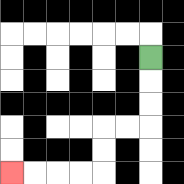{'start': '[6, 2]', 'end': '[0, 7]', 'path_directions': 'D,D,D,L,L,D,D,L,L,L,L', 'path_coordinates': '[[6, 2], [6, 3], [6, 4], [6, 5], [5, 5], [4, 5], [4, 6], [4, 7], [3, 7], [2, 7], [1, 7], [0, 7]]'}